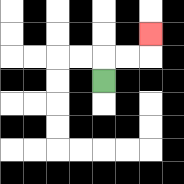{'start': '[4, 3]', 'end': '[6, 1]', 'path_directions': 'U,R,R,U', 'path_coordinates': '[[4, 3], [4, 2], [5, 2], [6, 2], [6, 1]]'}